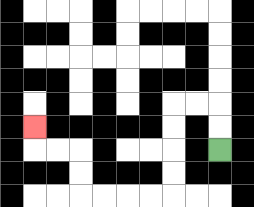{'start': '[9, 6]', 'end': '[1, 5]', 'path_directions': 'U,U,L,L,D,D,D,D,L,L,L,L,U,U,L,L,U', 'path_coordinates': '[[9, 6], [9, 5], [9, 4], [8, 4], [7, 4], [7, 5], [7, 6], [7, 7], [7, 8], [6, 8], [5, 8], [4, 8], [3, 8], [3, 7], [3, 6], [2, 6], [1, 6], [1, 5]]'}